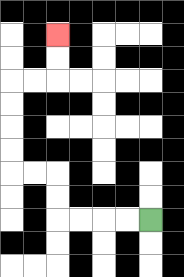{'start': '[6, 9]', 'end': '[2, 1]', 'path_directions': 'L,L,L,L,U,U,L,L,U,U,U,U,R,R,U,U', 'path_coordinates': '[[6, 9], [5, 9], [4, 9], [3, 9], [2, 9], [2, 8], [2, 7], [1, 7], [0, 7], [0, 6], [0, 5], [0, 4], [0, 3], [1, 3], [2, 3], [2, 2], [2, 1]]'}